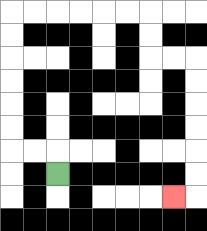{'start': '[2, 7]', 'end': '[7, 8]', 'path_directions': 'U,L,L,U,U,U,U,U,U,R,R,R,R,R,R,D,D,R,R,D,D,D,D,D,D,L', 'path_coordinates': '[[2, 7], [2, 6], [1, 6], [0, 6], [0, 5], [0, 4], [0, 3], [0, 2], [0, 1], [0, 0], [1, 0], [2, 0], [3, 0], [4, 0], [5, 0], [6, 0], [6, 1], [6, 2], [7, 2], [8, 2], [8, 3], [8, 4], [8, 5], [8, 6], [8, 7], [8, 8], [7, 8]]'}